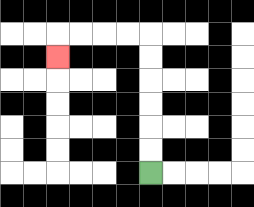{'start': '[6, 7]', 'end': '[2, 2]', 'path_directions': 'U,U,U,U,U,U,L,L,L,L,D', 'path_coordinates': '[[6, 7], [6, 6], [6, 5], [6, 4], [6, 3], [6, 2], [6, 1], [5, 1], [4, 1], [3, 1], [2, 1], [2, 2]]'}